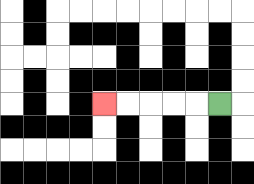{'start': '[9, 4]', 'end': '[4, 4]', 'path_directions': 'L,L,L,L,L', 'path_coordinates': '[[9, 4], [8, 4], [7, 4], [6, 4], [5, 4], [4, 4]]'}